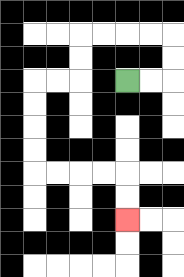{'start': '[5, 3]', 'end': '[5, 9]', 'path_directions': 'R,R,U,U,L,L,L,L,D,D,L,L,D,D,D,D,R,R,R,R,D,D', 'path_coordinates': '[[5, 3], [6, 3], [7, 3], [7, 2], [7, 1], [6, 1], [5, 1], [4, 1], [3, 1], [3, 2], [3, 3], [2, 3], [1, 3], [1, 4], [1, 5], [1, 6], [1, 7], [2, 7], [3, 7], [4, 7], [5, 7], [5, 8], [5, 9]]'}